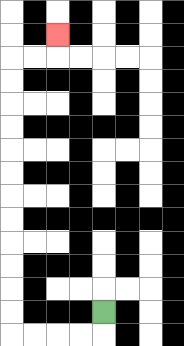{'start': '[4, 13]', 'end': '[2, 1]', 'path_directions': 'D,L,L,L,L,U,U,U,U,U,U,U,U,U,U,U,U,R,R,U', 'path_coordinates': '[[4, 13], [4, 14], [3, 14], [2, 14], [1, 14], [0, 14], [0, 13], [0, 12], [0, 11], [0, 10], [0, 9], [0, 8], [0, 7], [0, 6], [0, 5], [0, 4], [0, 3], [0, 2], [1, 2], [2, 2], [2, 1]]'}